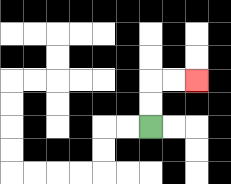{'start': '[6, 5]', 'end': '[8, 3]', 'path_directions': 'U,U,R,R', 'path_coordinates': '[[6, 5], [6, 4], [6, 3], [7, 3], [8, 3]]'}